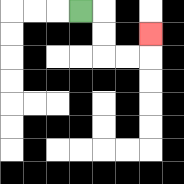{'start': '[3, 0]', 'end': '[6, 1]', 'path_directions': 'R,D,D,R,R,U', 'path_coordinates': '[[3, 0], [4, 0], [4, 1], [4, 2], [5, 2], [6, 2], [6, 1]]'}